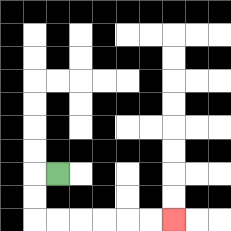{'start': '[2, 7]', 'end': '[7, 9]', 'path_directions': 'L,D,D,R,R,R,R,R,R', 'path_coordinates': '[[2, 7], [1, 7], [1, 8], [1, 9], [2, 9], [3, 9], [4, 9], [5, 9], [6, 9], [7, 9]]'}